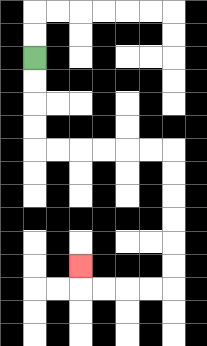{'start': '[1, 2]', 'end': '[3, 11]', 'path_directions': 'D,D,D,D,R,R,R,R,R,R,D,D,D,D,D,D,L,L,L,L,U', 'path_coordinates': '[[1, 2], [1, 3], [1, 4], [1, 5], [1, 6], [2, 6], [3, 6], [4, 6], [5, 6], [6, 6], [7, 6], [7, 7], [7, 8], [7, 9], [7, 10], [7, 11], [7, 12], [6, 12], [5, 12], [4, 12], [3, 12], [3, 11]]'}